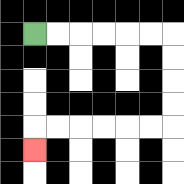{'start': '[1, 1]', 'end': '[1, 6]', 'path_directions': 'R,R,R,R,R,R,D,D,D,D,L,L,L,L,L,L,D', 'path_coordinates': '[[1, 1], [2, 1], [3, 1], [4, 1], [5, 1], [6, 1], [7, 1], [7, 2], [7, 3], [7, 4], [7, 5], [6, 5], [5, 5], [4, 5], [3, 5], [2, 5], [1, 5], [1, 6]]'}